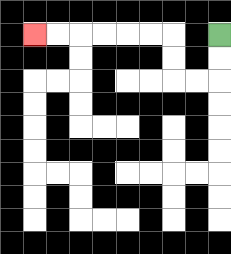{'start': '[9, 1]', 'end': '[1, 1]', 'path_directions': 'D,D,L,L,U,U,L,L,L,L,L,L', 'path_coordinates': '[[9, 1], [9, 2], [9, 3], [8, 3], [7, 3], [7, 2], [7, 1], [6, 1], [5, 1], [4, 1], [3, 1], [2, 1], [1, 1]]'}